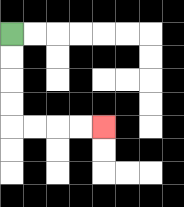{'start': '[0, 1]', 'end': '[4, 5]', 'path_directions': 'D,D,D,D,R,R,R,R', 'path_coordinates': '[[0, 1], [0, 2], [0, 3], [0, 4], [0, 5], [1, 5], [2, 5], [3, 5], [4, 5]]'}